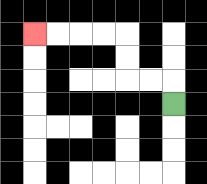{'start': '[7, 4]', 'end': '[1, 1]', 'path_directions': 'U,L,L,U,U,L,L,L,L', 'path_coordinates': '[[7, 4], [7, 3], [6, 3], [5, 3], [5, 2], [5, 1], [4, 1], [3, 1], [2, 1], [1, 1]]'}